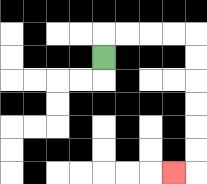{'start': '[4, 2]', 'end': '[7, 7]', 'path_directions': 'U,R,R,R,R,D,D,D,D,D,D,L', 'path_coordinates': '[[4, 2], [4, 1], [5, 1], [6, 1], [7, 1], [8, 1], [8, 2], [8, 3], [8, 4], [8, 5], [8, 6], [8, 7], [7, 7]]'}